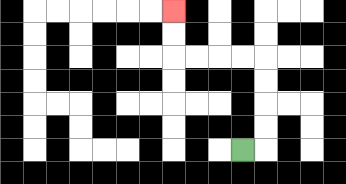{'start': '[10, 6]', 'end': '[7, 0]', 'path_directions': 'R,U,U,U,U,L,L,L,L,U,U', 'path_coordinates': '[[10, 6], [11, 6], [11, 5], [11, 4], [11, 3], [11, 2], [10, 2], [9, 2], [8, 2], [7, 2], [7, 1], [7, 0]]'}